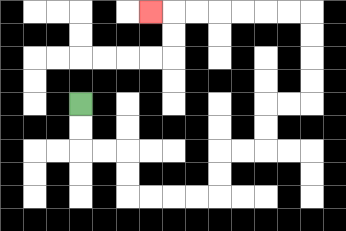{'start': '[3, 4]', 'end': '[6, 0]', 'path_directions': 'D,D,R,R,D,D,R,R,R,R,U,U,R,R,U,U,R,R,U,U,U,U,L,L,L,L,L,L,L', 'path_coordinates': '[[3, 4], [3, 5], [3, 6], [4, 6], [5, 6], [5, 7], [5, 8], [6, 8], [7, 8], [8, 8], [9, 8], [9, 7], [9, 6], [10, 6], [11, 6], [11, 5], [11, 4], [12, 4], [13, 4], [13, 3], [13, 2], [13, 1], [13, 0], [12, 0], [11, 0], [10, 0], [9, 0], [8, 0], [7, 0], [6, 0]]'}